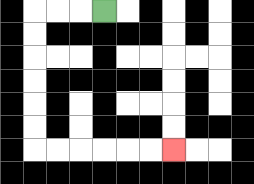{'start': '[4, 0]', 'end': '[7, 6]', 'path_directions': 'L,L,L,D,D,D,D,D,D,R,R,R,R,R,R', 'path_coordinates': '[[4, 0], [3, 0], [2, 0], [1, 0], [1, 1], [1, 2], [1, 3], [1, 4], [1, 5], [1, 6], [2, 6], [3, 6], [4, 6], [5, 6], [6, 6], [7, 6]]'}